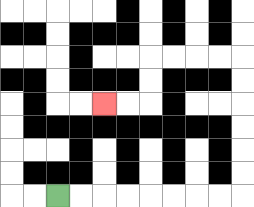{'start': '[2, 8]', 'end': '[4, 4]', 'path_directions': 'R,R,R,R,R,R,R,R,U,U,U,U,U,U,L,L,L,L,D,D,L,L', 'path_coordinates': '[[2, 8], [3, 8], [4, 8], [5, 8], [6, 8], [7, 8], [8, 8], [9, 8], [10, 8], [10, 7], [10, 6], [10, 5], [10, 4], [10, 3], [10, 2], [9, 2], [8, 2], [7, 2], [6, 2], [6, 3], [6, 4], [5, 4], [4, 4]]'}